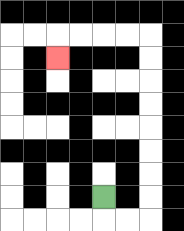{'start': '[4, 8]', 'end': '[2, 2]', 'path_directions': 'D,R,R,U,U,U,U,U,U,U,U,L,L,L,L,D', 'path_coordinates': '[[4, 8], [4, 9], [5, 9], [6, 9], [6, 8], [6, 7], [6, 6], [6, 5], [6, 4], [6, 3], [6, 2], [6, 1], [5, 1], [4, 1], [3, 1], [2, 1], [2, 2]]'}